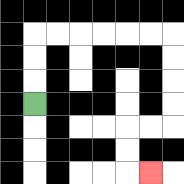{'start': '[1, 4]', 'end': '[6, 7]', 'path_directions': 'U,U,U,R,R,R,R,R,R,D,D,D,D,L,L,D,D,R', 'path_coordinates': '[[1, 4], [1, 3], [1, 2], [1, 1], [2, 1], [3, 1], [4, 1], [5, 1], [6, 1], [7, 1], [7, 2], [7, 3], [7, 4], [7, 5], [6, 5], [5, 5], [5, 6], [5, 7], [6, 7]]'}